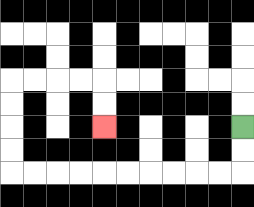{'start': '[10, 5]', 'end': '[4, 5]', 'path_directions': 'D,D,L,L,L,L,L,L,L,L,L,L,U,U,U,U,R,R,R,R,D,D', 'path_coordinates': '[[10, 5], [10, 6], [10, 7], [9, 7], [8, 7], [7, 7], [6, 7], [5, 7], [4, 7], [3, 7], [2, 7], [1, 7], [0, 7], [0, 6], [0, 5], [0, 4], [0, 3], [1, 3], [2, 3], [3, 3], [4, 3], [4, 4], [4, 5]]'}